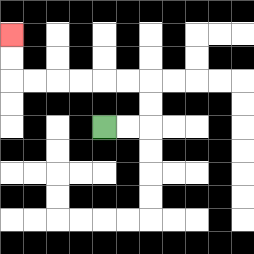{'start': '[4, 5]', 'end': '[0, 1]', 'path_directions': 'R,R,U,U,L,L,L,L,L,L,U,U', 'path_coordinates': '[[4, 5], [5, 5], [6, 5], [6, 4], [6, 3], [5, 3], [4, 3], [3, 3], [2, 3], [1, 3], [0, 3], [0, 2], [0, 1]]'}